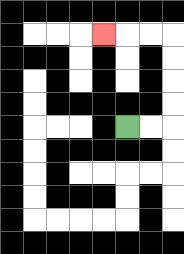{'start': '[5, 5]', 'end': '[4, 1]', 'path_directions': 'R,R,U,U,U,U,L,L,L', 'path_coordinates': '[[5, 5], [6, 5], [7, 5], [7, 4], [7, 3], [7, 2], [7, 1], [6, 1], [5, 1], [4, 1]]'}